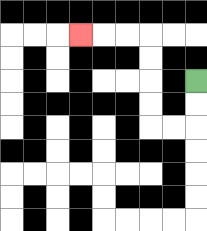{'start': '[8, 3]', 'end': '[3, 1]', 'path_directions': 'D,D,L,L,U,U,U,U,L,L,L', 'path_coordinates': '[[8, 3], [8, 4], [8, 5], [7, 5], [6, 5], [6, 4], [6, 3], [6, 2], [6, 1], [5, 1], [4, 1], [3, 1]]'}